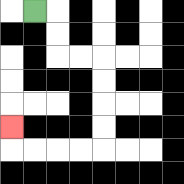{'start': '[1, 0]', 'end': '[0, 5]', 'path_directions': 'R,D,D,R,R,D,D,D,D,L,L,L,L,U', 'path_coordinates': '[[1, 0], [2, 0], [2, 1], [2, 2], [3, 2], [4, 2], [4, 3], [4, 4], [4, 5], [4, 6], [3, 6], [2, 6], [1, 6], [0, 6], [0, 5]]'}